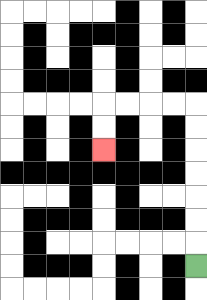{'start': '[8, 11]', 'end': '[4, 6]', 'path_directions': 'U,U,U,U,U,U,U,L,L,L,L,D,D', 'path_coordinates': '[[8, 11], [8, 10], [8, 9], [8, 8], [8, 7], [8, 6], [8, 5], [8, 4], [7, 4], [6, 4], [5, 4], [4, 4], [4, 5], [4, 6]]'}